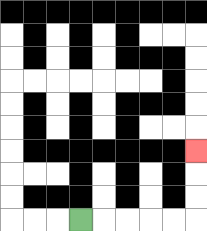{'start': '[3, 9]', 'end': '[8, 6]', 'path_directions': 'R,R,R,R,R,U,U,U', 'path_coordinates': '[[3, 9], [4, 9], [5, 9], [6, 9], [7, 9], [8, 9], [8, 8], [8, 7], [8, 6]]'}